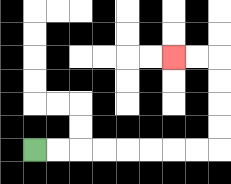{'start': '[1, 6]', 'end': '[7, 2]', 'path_directions': 'R,R,R,R,R,R,R,R,U,U,U,U,L,L', 'path_coordinates': '[[1, 6], [2, 6], [3, 6], [4, 6], [5, 6], [6, 6], [7, 6], [8, 6], [9, 6], [9, 5], [9, 4], [9, 3], [9, 2], [8, 2], [7, 2]]'}